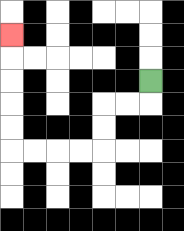{'start': '[6, 3]', 'end': '[0, 1]', 'path_directions': 'D,L,L,D,D,L,L,L,L,U,U,U,U,U', 'path_coordinates': '[[6, 3], [6, 4], [5, 4], [4, 4], [4, 5], [4, 6], [3, 6], [2, 6], [1, 6], [0, 6], [0, 5], [0, 4], [0, 3], [0, 2], [0, 1]]'}